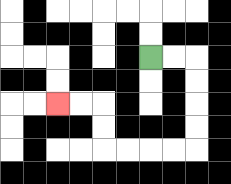{'start': '[6, 2]', 'end': '[2, 4]', 'path_directions': 'R,R,D,D,D,D,L,L,L,L,U,U,L,L', 'path_coordinates': '[[6, 2], [7, 2], [8, 2], [8, 3], [8, 4], [8, 5], [8, 6], [7, 6], [6, 6], [5, 6], [4, 6], [4, 5], [4, 4], [3, 4], [2, 4]]'}